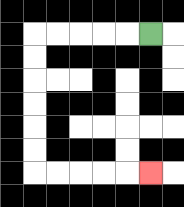{'start': '[6, 1]', 'end': '[6, 7]', 'path_directions': 'L,L,L,L,L,D,D,D,D,D,D,R,R,R,R,R', 'path_coordinates': '[[6, 1], [5, 1], [4, 1], [3, 1], [2, 1], [1, 1], [1, 2], [1, 3], [1, 4], [1, 5], [1, 6], [1, 7], [2, 7], [3, 7], [4, 7], [5, 7], [6, 7]]'}